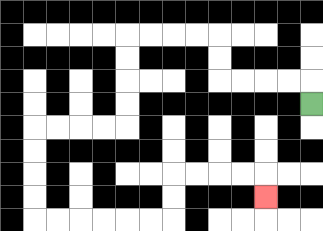{'start': '[13, 4]', 'end': '[11, 8]', 'path_directions': 'U,L,L,L,L,U,U,L,L,L,L,D,D,D,D,L,L,L,L,D,D,D,D,R,R,R,R,R,R,U,U,R,R,R,R,D', 'path_coordinates': '[[13, 4], [13, 3], [12, 3], [11, 3], [10, 3], [9, 3], [9, 2], [9, 1], [8, 1], [7, 1], [6, 1], [5, 1], [5, 2], [5, 3], [5, 4], [5, 5], [4, 5], [3, 5], [2, 5], [1, 5], [1, 6], [1, 7], [1, 8], [1, 9], [2, 9], [3, 9], [4, 9], [5, 9], [6, 9], [7, 9], [7, 8], [7, 7], [8, 7], [9, 7], [10, 7], [11, 7], [11, 8]]'}